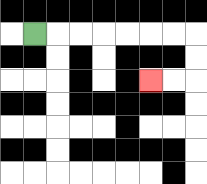{'start': '[1, 1]', 'end': '[6, 3]', 'path_directions': 'R,R,R,R,R,R,R,D,D,L,L', 'path_coordinates': '[[1, 1], [2, 1], [3, 1], [4, 1], [5, 1], [6, 1], [7, 1], [8, 1], [8, 2], [8, 3], [7, 3], [6, 3]]'}